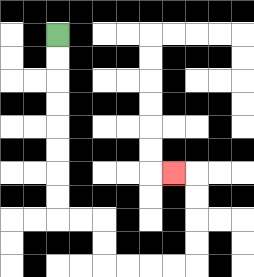{'start': '[2, 1]', 'end': '[7, 7]', 'path_directions': 'D,D,D,D,D,D,D,D,R,R,D,D,R,R,R,R,U,U,U,U,L', 'path_coordinates': '[[2, 1], [2, 2], [2, 3], [2, 4], [2, 5], [2, 6], [2, 7], [2, 8], [2, 9], [3, 9], [4, 9], [4, 10], [4, 11], [5, 11], [6, 11], [7, 11], [8, 11], [8, 10], [8, 9], [8, 8], [8, 7], [7, 7]]'}